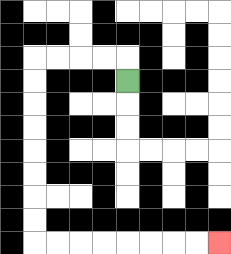{'start': '[5, 3]', 'end': '[9, 10]', 'path_directions': 'U,L,L,L,L,D,D,D,D,D,D,D,D,R,R,R,R,R,R,R,R', 'path_coordinates': '[[5, 3], [5, 2], [4, 2], [3, 2], [2, 2], [1, 2], [1, 3], [1, 4], [1, 5], [1, 6], [1, 7], [1, 8], [1, 9], [1, 10], [2, 10], [3, 10], [4, 10], [5, 10], [6, 10], [7, 10], [8, 10], [9, 10]]'}